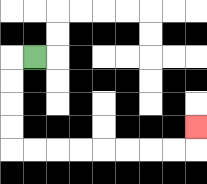{'start': '[1, 2]', 'end': '[8, 5]', 'path_directions': 'L,D,D,D,D,R,R,R,R,R,R,R,R,U', 'path_coordinates': '[[1, 2], [0, 2], [0, 3], [0, 4], [0, 5], [0, 6], [1, 6], [2, 6], [3, 6], [4, 6], [5, 6], [6, 6], [7, 6], [8, 6], [8, 5]]'}